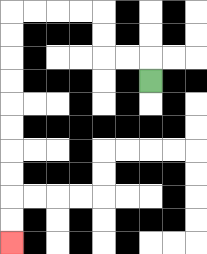{'start': '[6, 3]', 'end': '[0, 10]', 'path_directions': 'U,L,L,U,U,L,L,L,L,D,D,D,D,D,D,D,D,D,D', 'path_coordinates': '[[6, 3], [6, 2], [5, 2], [4, 2], [4, 1], [4, 0], [3, 0], [2, 0], [1, 0], [0, 0], [0, 1], [0, 2], [0, 3], [0, 4], [0, 5], [0, 6], [0, 7], [0, 8], [0, 9], [0, 10]]'}